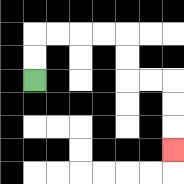{'start': '[1, 3]', 'end': '[7, 6]', 'path_directions': 'U,U,R,R,R,R,D,D,R,R,D,D,D', 'path_coordinates': '[[1, 3], [1, 2], [1, 1], [2, 1], [3, 1], [4, 1], [5, 1], [5, 2], [5, 3], [6, 3], [7, 3], [7, 4], [7, 5], [7, 6]]'}